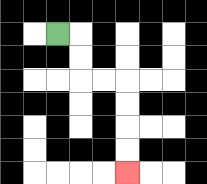{'start': '[2, 1]', 'end': '[5, 7]', 'path_directions': 'R,D,D,R,R,D,D,D,D', 'path_coordinates': '[[2, 1], [3, 1], [3, 2], [3, 3], [4, 3], [5, 3], [5, 4], [5, 5], [5, 6], [5, 7]]'}